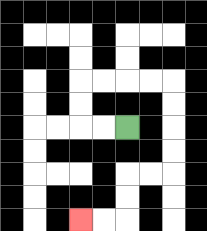{'start': '[5, 5]', 'end': '[3, 9]', 'path_directions': 'L,L,U,U,R,R,R,R,D,D,D,D,L,L,D,D,L,L', 'path_coordinates': '[[5, 5], [4, 5], [3, 5], [3, 4], [3, 3], [4, 3], [5, 3], [6, 3], [7, 3], [7, 4], [7, 5], [7, 6], [7, 7], [6, 7], [5, 7], [5, 8], [5, 9], [4, 9], [3, 9]]'}